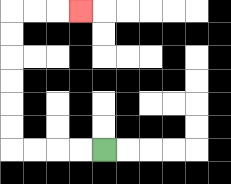{'start': '[4, 6]', 'end': '[3, 0]', 'path_directions': 'L,L,L,L,U,U,U,U,U,U,R,R,R', 'path_coordinates': '[[4, 6], [3, 6], [2, 6], [1, 6], [0, 6], [0, 5], [0, 4], [0, 3], [0, 2], [0, 1], [0, 0], [1, 0], [2, 0], [3, 0]]'}